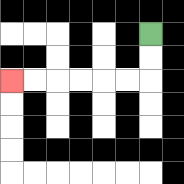{'start': '[6, 1]', 'end': '[0, 3]', 'path_directions': 'D,D,L,L,L,L,L,L', 'path_coordinates': '[[6, 1], [6, 2], [6, 3], [5, 3], [4, 3], [3, 3], [2, 3], [1, 3], [0, 3]]'}